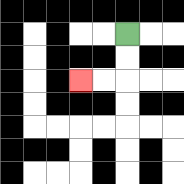{'start': '[5, 1]', 'end': '[3, 3]', 'path_directions': 'D,D,L,L', 'path_coordinates': '[[5, 1], [5, 2], [5, 3], [4, 3], [3, 3]]'}